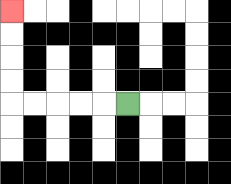{'start': '[5, 4]', 'end': '[0, 0]', 'path_directions': 'L,L,L,L,L,U,U,U,U', 'path_coordinates': '[[5, 4], [4, 4], [3, 4], [2, 4], [1, 4], [0, 4], [0, 3], [0, 2], [0, 1], [0, 0]]'}